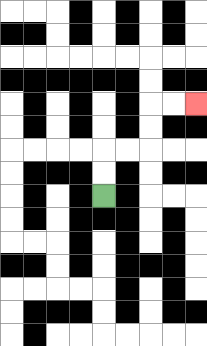{'start': '[4, 8]', 'end': '[8, 4]', 'path_directions': 'U,U,R,R,U,U,R,R', 'path_coordinates': '[[4, 8], [4, 7], [4, 6], [5, 6], [6, 6], [6, 5], [6, 4], [7, 4], [8, 4]]'}